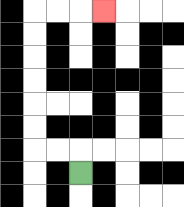{'start': '[3, 7]', 'end': '[4, 0]', 'path_directions': 'U,L,L,U,U,U,U,U,U,R,R,R', 'path_coordinates': '[[3, 7], [3, 6], [2, 6], [1, 6], [1, 5], [1, 4], [1, 3], [1, 2], [1, 1], [1, 0], [2, 0], [3, 0], [4, 0]]'}